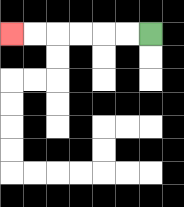{'start': '[6, 1]', 'end': '[0, 1]', 'path_directions': 'L,L,L,L,L,L', 'path_coordinates': '[[6, 1], [5, 1], [4, 1], [3, 1], [2, 1], [1, 1], [0, 1]]'}